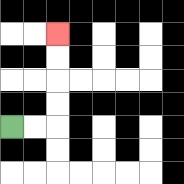{'start': '[0, 5]', 'end': '[2, 1]', 'path_directions': 'R,R,U,U,U,U', 'path_coordinates': '[[0, 5], [1, 5], [2, 5], [2, 4], [2, 3], [2, 2], [2, 1]]'}